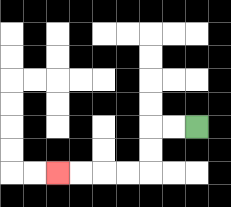{'start': '[8, 5]', 'end': '[2, 7]', 'path_directions': 'L,L,D,D,L,L,L,L', 'path_coordinates': '[[8, 5], [7, 5], [6, 5], [6, 6], [6, 7], [5, 7], [4, 7], [3, 7], [2, 7]]'}